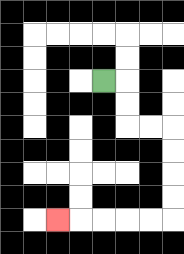{'start': '[4, 3]', 'end': '[2, 9]', 'path_directions': 'R,D,D,R,R,D,D,D,D,L,L,L,L,L', 'path_coordinates': '[[4, 3], [5, 3], [5, 4], [5, 5], [6, 5], [7, 5], [7, 6], [7, 7], [7, 8], [7, 9], [6, 9], [5, 9], [4, 9], [3, 9], [2, 9]]'}